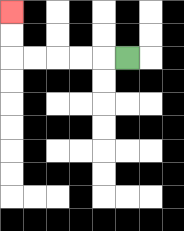{'start': '[5, 2]', 'end': '[0, 0]', 'path_directions': 'L,L,L,L,L,U,U', 'path_coordinates': '[[5, 2], [4, 2], [3, 2], [2, 2], [1, 2], [0, 2], [0, 1], [0, 0]]'}